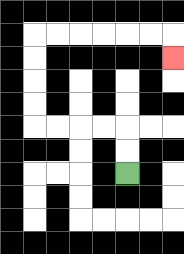{'start': '[5, 7]', 'end': '[7, 2]', 'path_directions': 'U,U,L,L,L,L,U,U,U,U,R,R,R,R,R,R,D', 'path_coordinates': '[[5, 7], [5, 6], [5, 5], [4, 5], [3, 5], [2, 5], [1, 5], [1, 4], [1, 3], [1, 2], [1, 1], [2, 1], [3, 1], [4, 1], [5, 1], [6, 1], [7, 1], [7, 2]]'}